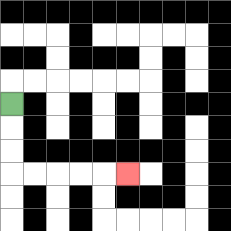{'start': '[0, 4]', 'end': '[5, 7]', 'path_directions': 'D,D,D,R,R,R,R,R', 'path_coordinates': '[[0, 4], [0, 5], [0, 6], [0, 7], [1, 7], [2, 7], [3, 7], [4, 7], [5, 7]]'}